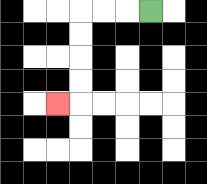{'start': '[6, 0]', 'end': '[2, 4]', 'path_directions': 'L,L,L,D,D,D,D,L', 'path_coordinates': '[[6, 0], [5, 0], [4, 0], [3, 0], [3, 1], [3, 2], [3, 3], [3, 4], [2, 4]]'}